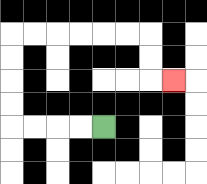{'start': '[4, 5]', 'end': '[7, 3]', 'path_directions': 'L,L,L,L,U,U,U,U,R,R,R,R,R,R,D,D,R', 'path_coordinates': '[[4, 5], [3, 5], [2, 5], [1, 5], [0, 5], [0, 4], [0, 3], [0, 2], [0, 1], [1, 1], [2, 1], [3, 1], [4, 1], [5, 1], [6, 1], [6, 2], [6, 3], [7, 3]]'}